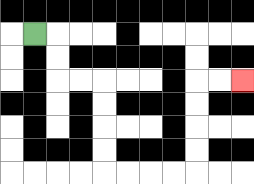{'start': '[1, 1]', 'end': '[10, 3]', 'path_directions': 'R,D,D,R,R,D,D,D,D,R,R,R,R,U,U,U,U,R,R', 'path_coordinates': '[[1, 1], [2, 1], [2, 2], [2, 3], [3, 3], [4, 3], [4, 4], [4, 5], [4, 6], [4, 7], [5, 7], [6, 7], [7, 7], [8, 7], [8, 6], [8, 5], [8, 4], [8, 3], [9, 3], [10, 3]]'}